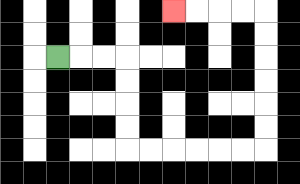{'start': '[2, 2]', 'end': '[7, 0]', 'path_directions': 'R,R,R,D,D,D,D,R,R,R,R,R,R,U,U,U,U,U,U,L,L,L,L', 'path_coordinates': '[[2, 2], [3, 2], [4, 2], [5, 2], [5, 3], [5, 4], [5, 5], [5, 6], [6, 6], [7, 6], [8, 6], [9, 6], [10, 6], [11, 6], [11, 5], [11, 4], [11, 3], [11, 2], [11, 1], [11, 0], [10, 0], [9, 0], [8, 0], [7, 0]]'}